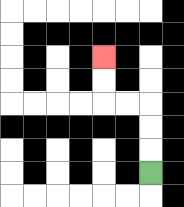{'start': '[6, 7]', 'end': '[4, 2]', 'path_directions': 'U,U,U,L,L,U,U', 'path_coordinates': '[[6, 7], [6, 6], [6, 5], [6, 4], [5, 4], [4, 4], [4, 3], [4, 2]]'}